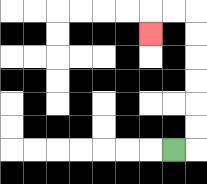{'start': '[7, 6]', 'end': '[6, 1]', 'path_directions': 'R,U,U,U,U,U,U,L,L,D', 'path_coordinates': '[[7, 6], [8, 6], [8, 5], [8, 4], [8, 3], [8, 2], [8, 1], [8, 0], [7, 0], [6, 0], [6, 1]]'}